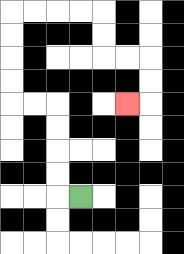{'start': '[3, 8]', 'end': '[5, 4]', 'path_directions': 'L,U,U,U,U,L,L,U,U,U,U,R,R,R,R,D,D,R,R,D,D,L', 'path_coordinates': '[[3, 8], [2, 8], [2, 7], [2, 6], [2, 5], [2, 4], [1, 4], [0, 4], [0, 3], [0, 2], [0, 1], [0, 0], [1, 0], [2, 0], [3, 0], [4, 0], [4, 1], [4, 2], [5, 2], [6, 2], [6, 3], [6, 4], [5, 4]]'}